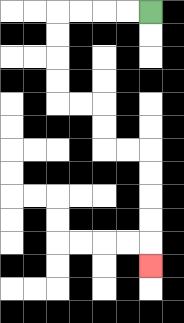{'start': '[6, 0]', 'end': '[6, 11]', 'path_directions': 'L,L,L,L,D,D,D,D,R,R,D,D,R,R,D,D,D,D,D', 'path_coordinates': '[[6, 0], [5, 0], [4, 0], [3, 0], [2, 0], [2, 1], [2, 2], [2, 3], [2, 4], [3, 4], [4, 4], [4, 5], [4, 6], [5, 6], [6, 6], [6, 7], [6, 8], [6, 9], [6, 10], [6, 11]]'}